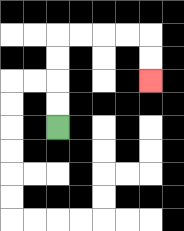{'start': '[2, 5]', 'end': '[6, 3]', 'path_directions': 'U,U,U,U,R,R,R,R,D,D', 'path_coordinates': '[[2, 5], [2, 4], [2, 3], [2, 2], [2, 1], [3, 1], [4, 1], [5, 1], [6, 1], [6, 2], [6, 3]]'}